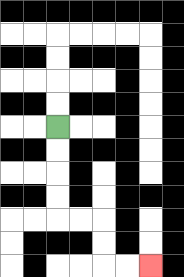{'start': '[2, 5]', 'end': '[6, 11]', 'path_directions': 'D,D,D,D,R,R,D,D,R,R', 'path_coordinates': '[[2, 5], [2, 6], [2, 7], [2, 8], [2, 9], [3, 9], [4, 9], [4, 10], [4, 11], [5, 11], [6, 11]]'}